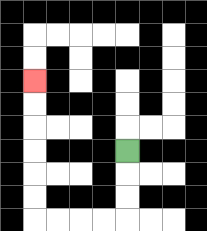{'start': '[5, 6]', 'end': '[1, 3]', 'path_directions': 'D,D,D,L,L,L,L,U,U,U,U,U,U', 'path_coordinates': '[[5, 6], [5, 7], [5, 8], [5, 9], [4, 9], [3, 9], [2, 9], [1, 9], [1, 8], [1, 7], [1, 6], [1, 5], [1, 4], [1, 3]]'}